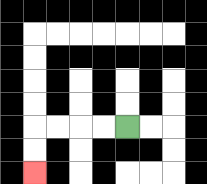{'start': '[5, 5]', 'end': '[1, 7]', 'path_directions': 'L,L,L,L,D,D', 'path_coordinates': '[[5, 5], [4, 5], [3, 5], [2, 5], [1, 5], [1, 6], [1, 7]]'}